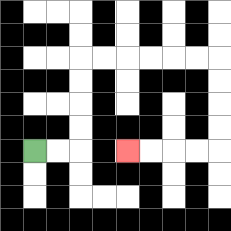{'start': '[1, 6]', 'end': '[5, 6]', 'path_directions': 'R,R,U,U,U,U,R,R,R,R,R,R,D,D,D,D,L,L,L,L', 'path_coordinates': '[[1, 6], [2, 6], [3, 6], [3, 5], [3, 4], [3, 3], [3, 2], [4, 2], [5, 2], [6, 2], [7, 2], [8, 2], [9, 2], [9, 3], [9, 4], [9, 5], [9, 6], [8, 6], [7, 6], [6, 6], [5, 6]]'}